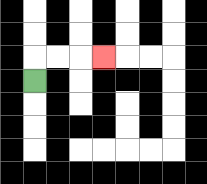{'start': '[1, 3]', 'end': '[4, 2]', 'path_directions': 'U,R,R,R', 'path_coordinates': '[[1, 3], [1, 2], [2, 2], [3, 2], [4, 2]]'}